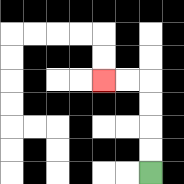{'start': '[6, 7]', 'end': '[4, 3]', 'path_directions': 'U,U,U,U,L,L', 'path_coordinates': '[[6, 7], [6, 6], [6, 5], [6, 4], [6, 3], [5, 3], [4, 3]]'}